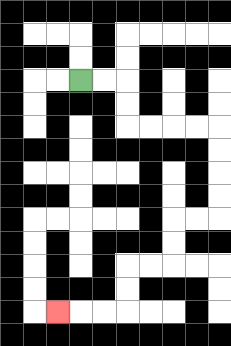{'start': '[3, 3]', 'end': '[2, 13]', 'path_directions': 'R,R,D,D,R,R,R,R,D,D,D,D,L,L,D,D,L,L,D,D,L,L,L', 'path_coordinates': '[[3, 3], [4, 3], [5, 3], [5, 4], [5, 5], [6, 5], [7, 5], [8, 5], [9, 5], [9, 6], [9, 7], [9, 8], [9, 9], [8, 9], [7, 9], [7, 10], [7, 11], [6, 11], [5, 11], [5, 12], [5, 13], [4, 13], [3, 13], [2, 13]]'}